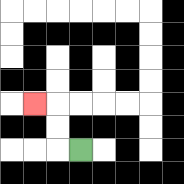{'start': '[3, 6]', 'end': '[1, 4]', 'path_directions': 'L,U,U,L', 'path_coordinates': '[[3, 6], [2, 6], [2, 5], [2, 4], [1, 4]]'}